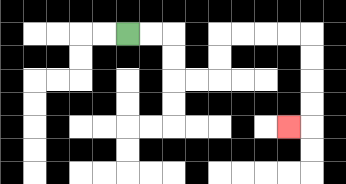{'start': '[5, 1]', 'end': '[12, 5]', 'path_directions': 'R,R,D,D,R,R,U,U,R,R,R,R,D,D,D,D,L', 'path_coordinates': '[[5, 1], [6, 1], [7, 1], [7, 2], [7, 3], [8, 3], [9, 3], [9, 2], [9, 1], [10, 1], [11, 1], [12, 1], [13, 1], [13, 2], [13, 3], [13, 4], [13, 5], [12, 5]]'}